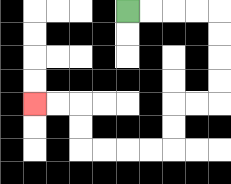{'start': '[5, 0]', 'end': '[1, 4]', 'path_directions': 'R,R,R,R,D,D,D,D,L,L,D,D,L,L,L,L,U,U,L,L', 'path_coordinates': '[[5, 0], [6, 0], [7, 0], [8, 0], [9, 0], [9, 1], [9, 2], [9, 3], [9, 4], [8, 4], [7, 4], [7, 5], [7, 6], [6, 6], [5, 6], [4, 6], [3, 6], [3, 5], [3, 4], [2, 4], [1, 4]]'}